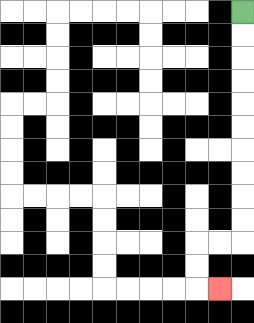{'start': '[10, 0]', 'end': '[9, 12]', 'path_directions': 'D,D,D,D,D,D,D,D,D,D,L,L,D,D,R', 'path_coordinates': '[[10, 0], [10, 1], [10, 2], [10, 3], [10, 4], [10, 5], [10, 6], [10, 7], [10, 8], [10, 9], [10, 10], [9, 10], [8, 10], [8, 11], [8, 12], [9, 12]]'}